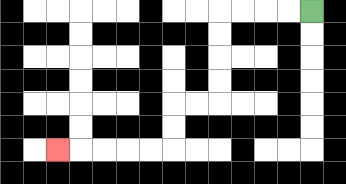{'start': '[13, 0]', 'end': '[2, 6]', 'path_directions': 'L,L,L,L,D,D,D,D,L,L,D,D,L,L,L,L,L', 'path_coordinates': '[[13, 0], [12, 0], [11, 0], [10, 0], [9, 0], [9, 1], [9, 2], [9, 3], [9, 4], [8, 4], [7, 4], [7, 5], [7, 6], [6, 6], [5, 6], [4, 6], [3, 6], [2, 6]]'}